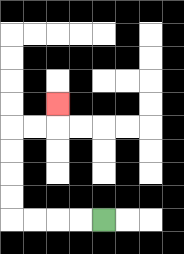{'start': '[4, 9]', 'end': '[2, 4]', 'path_directions': 'L,L,L,L,U,U,U,U,R,R,U', 'path_coordinates': '[[4, 9], [3, 9], [2, 9], [1, 9], [0, 9], [0, 8], [0, 7], [0, 6], [0, 5], [1, 5], [2, 5], [2, 4]]'}